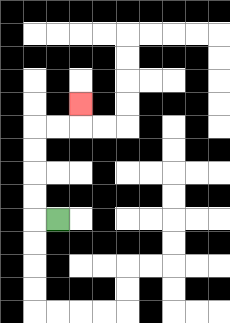{'start': '[2, 9]', 'end': '[3, 4]', 'path_directions': 'L,U,U,U,U,R,R,U', 'path_coordinates': '[[2, 9], [1, 9], [1, 8], [1, 7], [1, 6], [1, 5], [2, 5], [3, 5], [3, 4]]'}